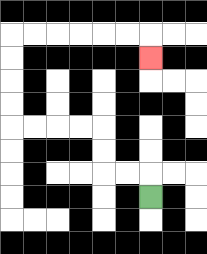{'start': '[6, 8]', 'end': '[6, 2]', 'path_directions': 'U,L,L,U,U,L,L,L,L,U,U,U,U,R,R,R,R,R,R,D', 'path_coordinates': '[[6, 8], [6, 7], [5, 7], [4, 7], [4, 6], [4, 5], [3, 5], [2, 5], [1, 5], [0, 5], [0, 4], [0, 3], [0, 2], [0, 1], [1, 1], [2, 1], [3, 1], [4, 1], [5, 1], [6, 1], [6, 2]]'}